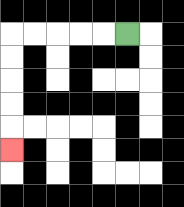{'start': '[5, 1]', 'end': '[0, 6]', 'path_directions': 'L,L,L,L,L,D,D,D,D,D', 'path_coordinates': '[[5, 1], [4, 1], [3, 1], [2, 1], [1, 1], [0, 1], [0, 2], [0, 3], [0, 4], [0, 5], [0, 6]]'}